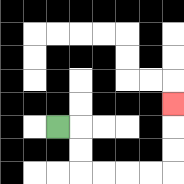{'start': '[2, 5]', 'end': '[7, 4]', 'path_directions': 'R,D,D,R,R,R,R,U,U,U', 'path_coordinates': '[[2, 5], [3, 5], [3, 6], [3, 7], [4, 7], [5, 7], [6, 7], [7, 7], [7, 6], [7, 5], [7, 4]]'}